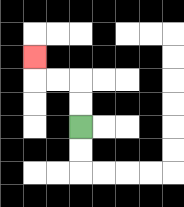{'start': '[3, 5]', 'end': '[1, 2]', 'path_directions': 'U,U,L,L,U', 'path_coordinates': '[[3, 5], [3, 4], [3, 3], [2, 3], [1, 3], [1, 2]]'}